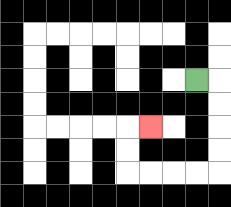{'start': '[8, 3]', 'end': '[6, 5]', 'path_directions': 'R,D,D,D,D,L,L,L,L,U,U,R', 'path_coordinates': '[[8, 3], [9, 3], [9, 4], [9, 5], [9, 6], [9, 7], [8, 7], [7, 7], [6, 7], [5, 7], [5, 6], [5, 5], [6, 5]]'}